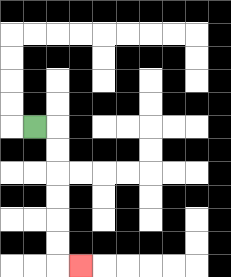{'start': '[1, 5]', 'end': '[3, 11]', 'path_directions': 'R,D,D,D,D,D,D,R', 'path_coordinates': '[[1, 5], [2, 5], [2, 6], [2, 7], [2, 8], [2, 9], [2, 10], [2, 11], [3, 11]]'}